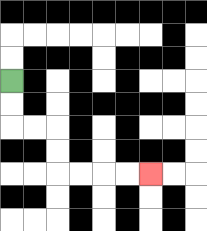{'start': '[0, 3]', 'end': '[6, 7]', 'path_directions': 'D,D,R,R,D,D,R,R,R,R', 'path_coordinates': '[[0, 3], [0, 4], [0, 5], [1, 5], [2, 5], [2, 6], [2, 7], [3, 7], [4, 7], [5, 7], [6, 7]]'}